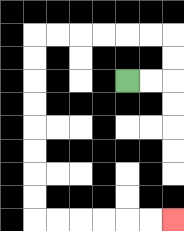{'start': '[5, 3]', 'end': '[7, 9]', 'path_directions': 'R,R,U,U,L,L,L,L,L,L,D,D,D,D,D,D,D,D,R,R,R,R,R,R', 'path_coordinates': '[[5, 3], [6, 3], [7, 3], [7, 2], [7, 1], [6, 1], [5, 1], [4, 1], [3, 1], [2, 1], [1, 1], [1, 2], [1, 3], [1, 4], [1, 5], [1, 6], [1, 7], [1, 8], [1, 9], [2, 9], [3, 9], [4, 9], [5, 9], [6, 9], [7, 9]]'}